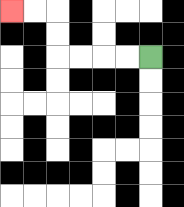{'start': '[6, 2]', 'end': '[0, 0]', 'path_directions': 'L,L,L,L,U,U,L,L', 'path_coordinates': '[[6, 2], [5, 2], [4, 2], [3, 2], [2, 2], [2, 1], [2, 0], [1, 0], [0, 0]]'}